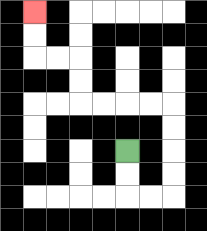{'start': '[5, 6]', 'end': '[1, 0]', 'path_directions': 'D,D,R,R,U,U,U,U,L,L,L,L,U,U,L,L,U,U', 'path_coordinates': '[[5, 6], [5, 7], [5, 8], [6, 8], [7, 8], [7, 7], [7, 6], [7, 5], [7, 4], [6, 4], [5, 4], [4, 4], [3, 4], [3, 3], [3, 2], [2, 2], [1, 2], [1, 1], [1, 0]]'}